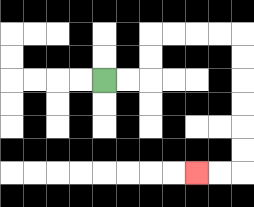{'start': '[4, 3]', 'end': '[8, 7]', 'path_directions': 'R,R,U,U,R,R,R,R,D,D,D,D,D,D,L,L', 'path_coordinates': '[[4, 3], [5, 3], [6, 3], [6, 2], [6, 1], [7, 1], [8, 1], [9, 1], [10, 1], [10, 2], [10, 3], [10, 4], [10, 5], [10, 6], [10, 7], [9, 7], [8, 7]]'}